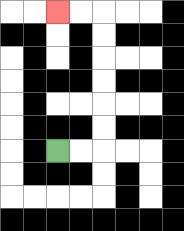{'start': '[2, 6]', 'end': '[2, 0]', 'path_directions': 'R,R,U,U,U,U,U,U,L,L', 'path_coordinates': '[[2, 6], [3, 6], [4, 6], [4, 5], [4, 4], [4, 3], [4, 2], [4, 1], [4, 0], [3, 0], [2, 0]]'}